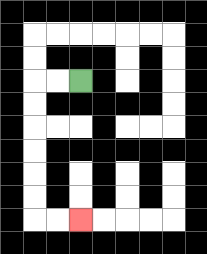{'start': '[3, 3]', 'end': '[3, 9]', 'path_directions': 'L,L,D,D,D,D,D,D,R,R', 'path_coordinates': '[[3, 3], [2, 3], [1, 3], [1, 4], [1, 5], [1, 6], [1, 7], [1, 8], [1, 9], [2, 9], [3, 9]]'}